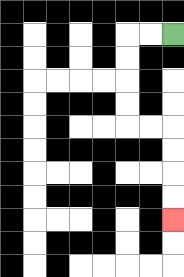{'start': '[7, 1]', 'end': '[7, 9]', 'path_directions': 'L,L,D,D,D,D,R,R,D,D,D,D', 'path_coordinates': '[[7, 1], [6, 1], [5, 1], [5, 2], [5, 3], [5, 4], [5, 5], [6, 5], [7, 5], [7, 6], [7, 7], [7, 8], [7, 9]]'}